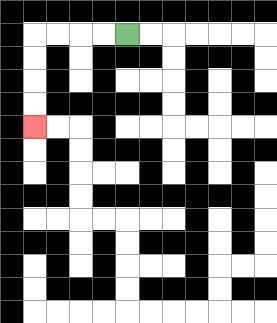{'start': '[5, 1]', 'end': '[1, 5]', 'path_directions': 'L,L,L,L,D,D,D,D', 'path_coordinates': '[[5, 1], [4, 1], [3, 1], [2, 1], [1, 1], [1, 2], [1, 3], [1, 4], [1, 5]]'}